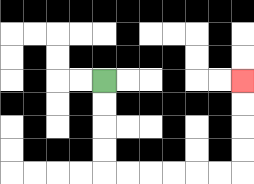{'start': '[4, 3]', 'end': '[10, 3]', 'path_directions': 'D,D,D,D,R,R,R,R,R,R,U,U,U,U', 'path_coordinates': '[[4, 3], [4, 4], [4, 5], [4, 6], [4, 7], [5, 7], [6, 7], [7, 7], [8, 7], [9, 7], [10, 7], [10, 6], [10, 5], [10, 4], [10, 3]]'}